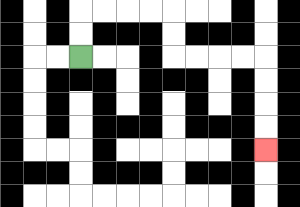{'start': '[3, 2]', 'end': '[11, 6]', 'path_directions': 'U,U,R,R,R,R,D,D,R,R,R,R,D,D,D,D', 'path_coordinates': '[[3, 2], [3, 1], [3, 0], [4, 0], [5, 0], [6, 0], [7, 0], [7, 1], [7, 2], [8, 2], [9, 2], [10, 2], [11, 2], [11, 3], [11, 4], [11, 5], [11, 6]]'}